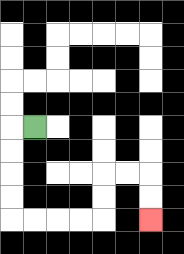{'start': '[1, 5]', 'end': '[6, 9]', 'path_directions': 'L,D,D,D,D,R,R,R,R,U,U,R,R,D,D', 'path_coordinates': '[[1, 5], [0, 5], [0, 6], [0, 7], [0, 8], [0, 9], [1, 9], [2, 9], [3, 9], [4, 9], [4, 8], [4, 7], [5, 7], [6, 7], [6, 8], [6, 9]]'}